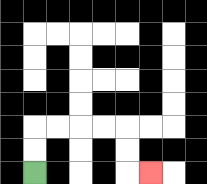{'start': '[1, 7]', 'end': '[6, 7]', 'path_directions': 'U,U,R,R,R,R,D,D,R', 'path_coordinates': '[[1, 7], [1, 6], [1, 5], [2, 5], [3, 5], [4, 5], [5, 5], [5, 6], [5, 7], [6, 7]]'}